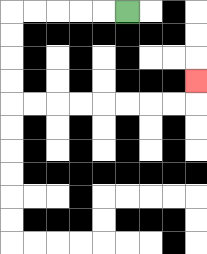{'start': '[5, 0]', 'end': '[8, 3]', 'path_directions': 'L,L,L,L,L,D,D,D,D,R,R,R,R,R,R,R,R,U', 'path_coordinates': '[[5, 0], [4, 0], [3, 0], [2, 0], [1, 0], [0, 0], [0, 1], [0, 2], [0, 3], [0, 4], [1, 4], [2, 4], [3, 4], [4, 4], [5, 4], [6, 4], [7, 4], [8, 4], [8, 3]]'}